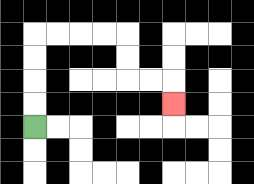{'start': '[1, 5]', 'end': '[7, 4]', 'path_directions': 'U,U,U,U,R,R,R,R,D,D,R,R,D', 'path_coordinates': '[[1, 5], [1, 4], [1, 3], [1, 2], [1, 1], [2, 1], [3, 1], [4, 1], [5, 1], [5, 2], [5, 3], [6, 3], [7, 3], [7, 4]]'}